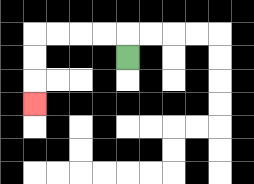{'start': '[5, 2]', 'end': '[1, 4]', 'path_directions': 'U,L,L,L,L,D,D,D', 'path_coordinates': '[[5, 2], [5, 1], [4, 1], [3, 1], [2, 1], [1, 1], [1, 2], [1, 3], [1, 4]]'}